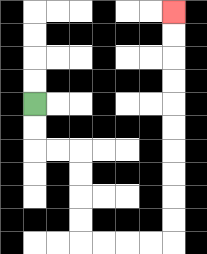{'start': '[1, 4]', 'end': '[7, 0]', 'path_directions': 'D,D,R,R,D,D,D,D,R,R,R,R,U,U,U,U,U,U,U,U,U,U', 'path_coordinates': '[[1, 4], [1, 5], [1, 6], [2, 6], [3, 6], [3, 7], [3, 8], [3, 9], [3, 10], [4, 10], [5, 10], [6, 10], [7, 10], [7, 9], [7, 8], [7, 7], [7, 6], [7, 5], [7, 4], [7, 3], [7, 2], [7, 1], [7, 0]]'}